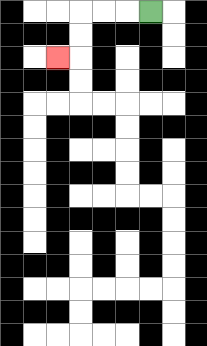{'start': '[6, 0]', 'end': '[2, 2]', 'path_directions': 'L,L,L,D,D,L', 'path_coordinates': '[[6, 0], [5, 0], [4, 0], [3, 0], [3, 1], [3, 2], [2, 2]]'}